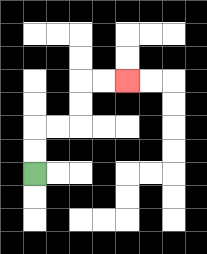{'start': '[1, 7]', 'end': '[5, 3]', 'path_directions': 'U,U,R,R,U,U,R,R', 'path_coordinates': '[[1, 7], [1, 6], [1, 5], [2, 5], [3, 5], [3, 4], [3, 3], [4, 3], [5, 3]]'}